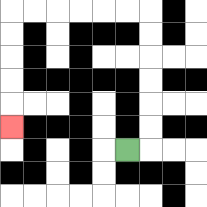{'start': '[5, 6]', 'end': '[0, 5]', 'path_directions': 'R,U,U,U,U,U,U,L,L,L,L,L,L,D,D,D,D,D', 'path_coordinates': '[[5, 6], [6, 6], [6, 5], [6, 4], [6, 3], [6, 2], [6, 1], [6, 0], [5, 0], [4, 0], [3, 0], [2, 0], [1, 0], [0, 0], [0, 1], [0, 2], [0, 3], [0, 4], [0, 5]]'}